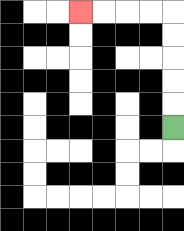{'start': '[7, 5]', 'end': '[3, 0]', 'path_directions': 'U,U,U,U,U,L,L,L,L', 'path_coordinates': '[[7, 5], [7, 4], [7, 3], [7, 2], [7, 1], [7, 0], [6, 0], [5, 0], [4, 0], [3, 0]]'}